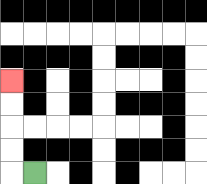{'start': '[1, 7]', 'end': '[0, 3]', 'path_directions': 'L,U,U,U,U', 'path_coordinates': '[[1, 7], [0, 7], [0, 6], [0, 5], [0, 4], [0, 3]]'}